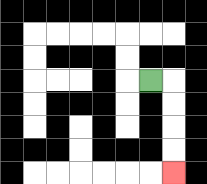{'start': '[6, 3]', 'end': '[7, 7]', 'path_directions': 'R,D,D,D,D', 'path_coordinates': '[[6, 3], [7, 3], [7, 4], [7, 5], [7, 6], [7, 7]]'}